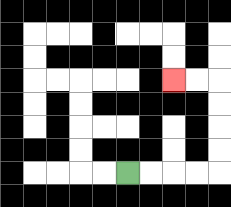{'start': '[5, 7]', 'end': '[7, 3]', 'path_directions': 'R,R,R,R,U,U,U,U,L,L', 'path_coordinates': '[[5, 7], [6, 7], [7, 7], [8, 7], [9, 7], [9, 6], [9, 5], [9, 4], [9, 3], [8, 3], [7, 3]]'}